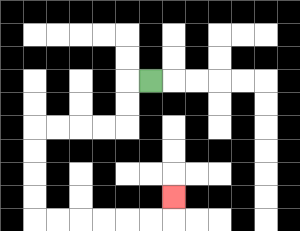{'start': '[6, 3]', 'end': '[7, 8]', 'path_directions': 'L,D,D,L,L,L,L,D,D,D,D,R,R,R,R,R,R,U', 'path_coordinates': '[[6, 3], [5, 3], [5, 4], [5, 5], [4, 5], [3, 5], [2, 5], [1, 5], [1, 6], [1, 7], [1, 8], [1, 9], [2, 9], [3, 9], [4, 9], [5, 9], [6, 9], [7, 9], [7, 8]]'}